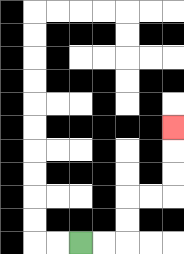{'start': '[3, 10]', 'end': '[7, 5]', 'path_directions': 'R,R,U,U,R,R,U,U,U', 'path_coordinates': '[[3, 10], [4, 10], [5, 10], [5, 9], [5, 8], [6, 8], [7, 8], [7, 7], [7, 6], [7, 5]]'}